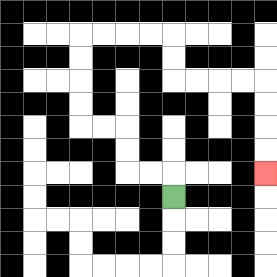{'start': '[7, 8]', 'end': '[11, 7]', 'path_directions': 'U,L,L,U,U,L,L,U,U,U,U,R,R,R,R,D,D,R,R,R,R,D,D,D,D', 'path_coordinates': '[[7, 8], [7, 7], [6, 7], [5, 7], [5, 6], [5, 5], [4, 5], [3, 5], [3, 4], [3, 3], [3, 2], [3, 1], [4, 1], [5, 1], [6, 1], [7, 1], [7, 2], [7, 3], [8, 3], [9, 3], [10, 3], [11, 3], [11, 4], [11, 5], [11, 6], [11, 7]]'}